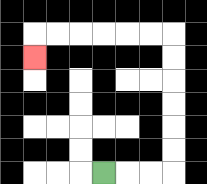{'start': '[4, 7]', 'end': '[1, 2]', 'path_directions': 'R,R,R,U,U,U,U,U,U,L,L,L,L,L,L,D', 'path_coordinates': '[[4, 7], [5, 7], [6, 7], [7, 7], [7, 6], [7, 5], [7, 4], [7, 3], [7, 2], [7, 1], [6, 1], [5, 1], [4, 1], [3, 1], [2, 1], [1, 1], [1, 2]]'}